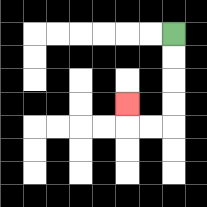{'start': '[7, 1]', 'end': '[5, 4]', 'path_directions': 'D,D,D,D,L,L,U', 'path_coordinates': '[[7, 1], [7, 2], [7, 3], [7, 4], [7, 5], [6, 5], [5, 5], [5, 4]]'}